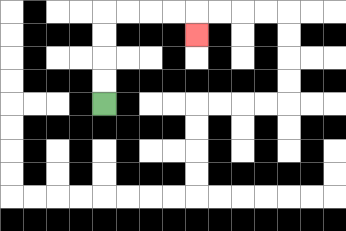{'start': '[4, 4]', 'end': '[8, 1]', 'path_directions': 'U,U,U,U,R,R,R,R,D', 'path_coordinates': '[[4, 4], [4, 3], [4, 2], [4, 1], [4, 0], [5, 0], [6, 0], [7, 0], [8, 0], [8, 1]]'}